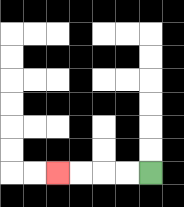{'start': '[6, 7]', 'end': '[2, 7]', 'path_directions': 'L,L,L,L', 'path_coordinates': '[[6, 7], [5, 7], [4, 7], [3, 7], [2, 7]]'}